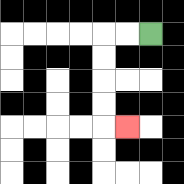{'start': '[6, 1]', 'end': '[5, 5]', 'path_directions': 'L,L,D,D,D,D,R', 'path_coordinates': '[[6, 1], [5, 1], [4, 1], [4, 2], [4, 3], [4, 4], [4, 5], [5, 5]]'}